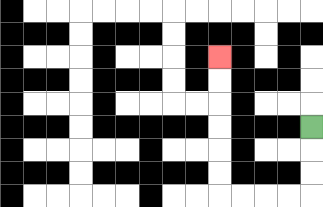{'start': '[13, 5]', 'end': '[9, 2]', 'path_directions': 'D,D,D,L,L,L,L,U,U,U,U,U,U', 'path_coordinates': '[[13, 5], [13, 6], [13, 7], [13, 8], [12, 8], [11, 8], [10, 8], [9, 8], [9, 7], [9, 6], [9, 5], [9, 4], [9, 3], [9, 2]]'}